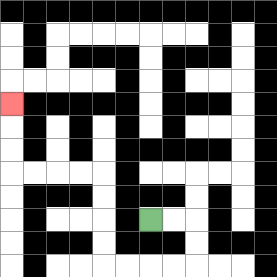{'start': '[6, 9]', 'end': '[0, 4]', 'path_directions': 'R,R,D,D,L,L,L,L,U,U,U,U,L,L,L,L,U,U,U', 'path_coordinates': '[[6, 9], [7, 9], [8, 9], [8, 10], [8, 11], [7, 11], [6, 11], [5, 11], [4, 11], [4, 10], [4, 9], [4, 8], [4, 7], [3, 7], [2, 7], [1, 7], [0, 7], [0, 6], [0, 5], [0, 4]]'}